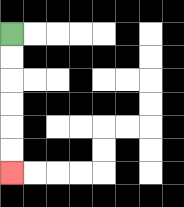{'start': '[0, 1]', 'end': '[0, 7]', 'path_directions': 'D,D,D,D,D,D', 'path_coordinates': '[[0, 1], [0, 2], [0, 3], [0, 4], [0, 5], [0, 6], [0, 7]]'}